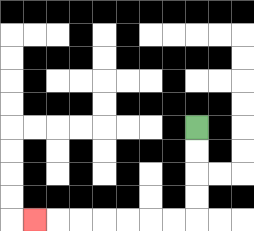{'start': '[8, 5]', 'end': '[1, 9]', 'path_directions': 'D,D,D,D,L,L,L,L,L,L,L', 'path_coordinates': '[[8, 5], [8, 6], [8, 7], [8, 8], [8, 9], [7, 9], [6, 9], [5, 9], [4, 9], [3, 9], [2, 9], [1, 9]]'}